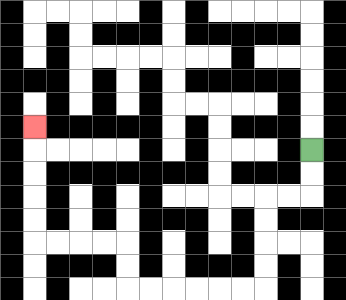{'start': '[13, 6]', 'end': '[1, 5]', 'path_directions': 'D,D,L,L,D,D,D,D,L,L,L,L,L,L,U,U,L,L,L,L,U,U,U,U,U', 'path_coordinates': '[[13, 6], [13, 7], [13, 8], [12, 8], [11, 8], [11, 9], [11, 10], [11, 11], [11, 12], [10, 12], [9, 12], [8, 12], [7, 12], [6, 12], [5, 12], [5, 11], [5, 10], [4, 10], [3, 10], [2, 10], [1, 10], [1, 9], [1, 8], [1, 7], [1, 6], [1, 5]]'}